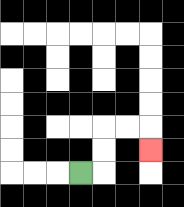{'start': '[3, 7]', 'end': '[6, 6]', 'path_directions': 'R,U,U,R,R,D', 'path_coordinates': '[[3, 7], [4, 7], [4, 6], [4, 5], [5, 5], [6, 5], [6, 6]]'}